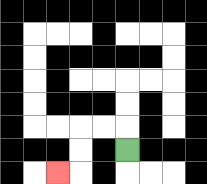{'start': '[5, 6]', 'end': '[2, 7]', 'path_directions': 'U,L,L,D,D,L', 'path_coordinates': '[[5, 6], [5, 5], [4, 5], [3, 5], [3, 6], [3, 7], [2, 7]]'}